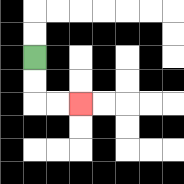{'start': '[1, 2]', 'end': '[3, 4]', 'path_directions': 'D,D,R,R', 'path_coordinates': '[[1, 2], [1, 3], [1, 4], [2, 4], [3, 4]]'}